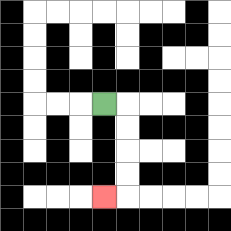{'start': '[4, 4]', 'end': '[4, 8]', 'path_directions': 'R,D,D,D,D,L', 'path_coordinates': '[[4, 4], [5, 4], [5, 5], [5, 6], [5, 7], [5, 8], [4, 8]]'}